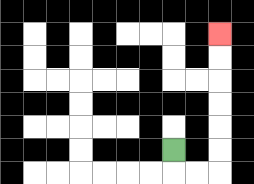{'start': '[7, 6]', 'end': '[9, 1]', 'path_directions': 'D,R,R,U,U,U,U,U,U', 'path_coordinates': '[[7, 6], [7, 7], [8, 7], [9, 7], [9, 6], [9, 5], [9, 4], [9, 3], [9, 2], [9, 1]]'}